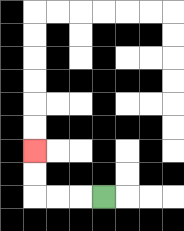{'start': '[4, 8]', 'end': '[1, 6]', 'path_directions': 'L,L,L,U,U', 'path_coordinates': '[[4, 8], [3, 8], [2, 8], [1, 8], [1, 7], [1, 6]]'}